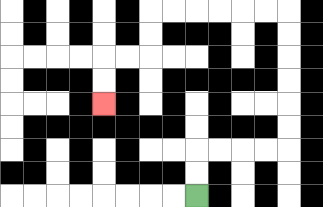{'start': '[8, 8]', 'end': '[4, 4]', 'path_directions': 'U,U,R,R,R,R,U,U,U,U,U,U,L,L,L,L,L,L,D,D,L,L,D,D', 'path_coordinates': '[[8, 8], [8, 7], [8, 6], [9, 6], [10, 6], [11, 6], [12, 6], [12, 5], [12, 4], [12, 3], [12, 2], [12, 1], [12, 0], [11, 0], [10, 0], [9, 0], [8, 0], [7, 0], [6, 0], [6, 1], [6, 2], [5, 2], [4, 2], [4, 3], [4, 4]]'}